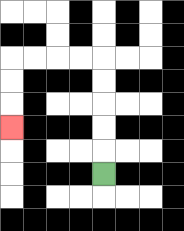{'start': '[4, 7]', 'end': '[0, 5]', 'path_directions': 'U,U,U,U,U,L,L,L,L,D,D,D', 'path_coordinates': '[[4, 7], [4, 6], [4, 5], [4, 4], [4, 3], [4, 2], [3, 2], [2, 2], [1, 2], [0, 2], [0, 3], [0, 4], [0, 5]]'}